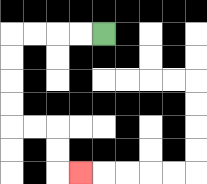{'start': '[4, 1]', 'end': '[3, 7]', 'path_directions': 'L,L,L,L,D,D,D,D,R,R,D,D,R', 'path_coordinates': '[[4, 1], [3, 1], [2, 1], [1, 1], [0, 1], [0, 2], [0, 3], [0, 4], [0, 5], [1, 5], [2, 5], [2, 6], [2, 7], [3, 7]]'}